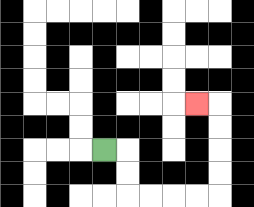{'start': '[4, 6]', 'end': '[8, 4]', 'path_directions': 'R,D,D,R,R,R,R,U,U,U,U,L', 'path_coordinates': '[[4, 6], [5, 6], [5, 7], [5, 8], [6, 8], [7, 8], [8, 8], [9, 8], [9, 7], [9, 6], [9, 5], [9, 4], [8, 4]]'}